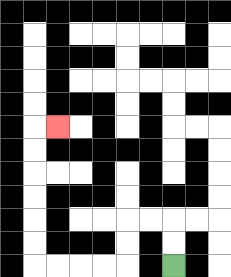{'start': '[7, 11]', 'end': '[2, 5]', 'path_directions': 'U,U,L,L,D,D,L,L,L,L,U,U,U,U,U,U,R', 'path_coordinates': '[[7, 11], [7, 10], [7, 9], [6, 9], [5, 9], [5, 10], [5, 11], [4, 11], [3, 11], [2, 11], [1, 11], [1, 10], [1, 9], [1, 8], [1, 7], [1, 6], [1, 5], [2, 5]]'}